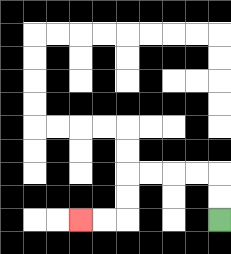{'start': '[9, 9]', 'end': '[3, 9]', 'path_directions': 'U,U,L,L,L,L,D,D,L,L', 'path_coordinates': '[[9, 9], [9, 8], [9, 7], [8, 7], [7, 7], [6, 7], [5, 7], [5, 8], [5, 9], [4, 9], [3, 9]]'}